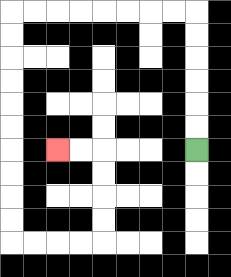{'start': '[8, 6]', 'end': '[2, 6]', 'path_directions': 'U,U,U,U,U,U,L,L,L,L,L,L,L,L,D,D,D,D,D,D,D,D,D,D,R,R,R,R,U,U,U,U,L,L', 'path_coordinates': '[[8, 6], [8, 5], [8, 4], [8, 3], [8, 2], [8, 1], [8, 0], [7, 0], [6, 0], [5, 0], [4, 0], [3, 0], [2, 0], [1, 0], [0, 0], [0, 1], [0, 2], [0, 3], [0, 4], [0, 5], [0, 6], [0, 7], [0, 8], [0, 9], [0, 10], [1, 10], [2, 10], [3, 10], [4, 10], [4, 9], [4, 8], [4, 7], [4, 6], [3, 6], [2, 6]]'}